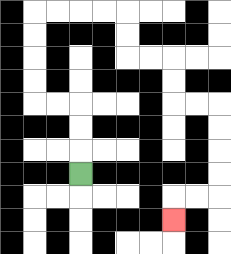{'start': '[3, 7]', 'end': '[7, 9]', 'path_directions': 'U,U,U,L,L,U,U,U,U,R,R,R,R,D,D,R,R,D,D,R,R,D,D,D,D,L,L,D', 'path_coordinates': '[[3, 7], [3, 6], [3, 5], [3, 4], [2, 4], [1, 4], [1, 3], [1, 2], [1, 1], [1, 0], [2, 0], [3, 0], [4, 0], [5, 0], [5, 1], [5, 2], [6, 2], [7, 2], [7, 3], [7, 4], [8, 4], [9, 4], [9, 5], [9, 6], [9, 7], [9, 8], [8, 8], [7, 8], [7, 9]]'}